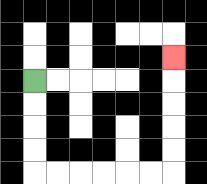{'start': '[1, 3]', 'end': '[7, 2]', 'path_directions': 'D,D,D,D,R,R,R,R,R,R,U,U,U,U,U', 'path_coordinates': '[[1, 3], [1, 4], [1, 5], [1, 6], [1, 7], [2, 7], [3, 7], [4, 7], [5, 7], [6, 7], [7, 7], [7, 6], [7, 5], [7, 4], [7, 3], [7, 2]]'}